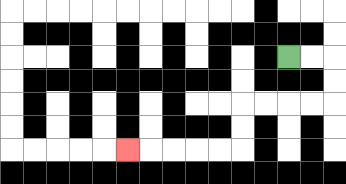{'start': '[12, 2]', 'end': '[5, 6]', 'path_directions': 'R,R,D,D,L,L,L,L,D,D,L,L,L,L,L', 'path_coordinates': '[[12, 2], [13, 2], [14, 2], [14, 3], [14, 4], [13, 4], [12, 4], [11, 4], [10, 4], [10, 5], [10, 6], [9, 6], [8, 6], [7, 6], [6, 6], [5, 6]]'}